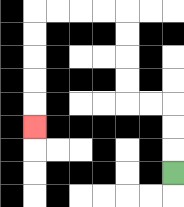{'start': '[7, 7]', 'end': '[1, 5]', 'path_directions': 'U,U,U,L,L,U,U,U,U,L,L,L,L,D,D,D,D,D', 'path_coordinates': '[[7, 7], [7, 6], [7, 5], [7, 4], [6, 4], [5, 4], [5, 3], [5, 2], [5, 1], [5, 0], [4, 0], [3, 0], [2, 0], [1, 0], [1, 1], [1, 2], [1, 3], [1, 4], [1, 5]]'}